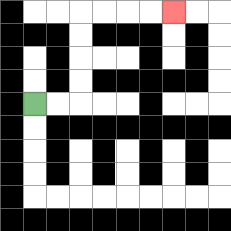{'start': '[1, 4]', 'end': '[7, 0]', 'path_directions': 'R,R,U,U,U,U,R,R,R,R', 'path_coordinates': '[[1, 4], [2, 4], [3, 4], [3, 3], [3, 2], [3, 1], [3, 0], [4, 0], [5, 0], [6, 0], [7, 0]]'}